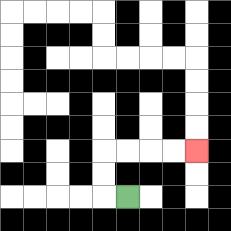{'start': '[5, 8]', 'end': '[8, 6]', 'path_directions': 'L,U,U,R,R,R,R', 'path_coordinates': '[[5, 8], [4, 8], [4, 7], [4, 6], [5, 6], [6, 6], [7, 6], [8, 6]]'}